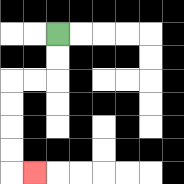{'start': '[2, 1]', 'end': '[1, 7]', 'path_directions': 'D,D,L,L,D,D,D,D,R', 'path_coordinates': '[[2, 1], [2, 2], [2, 3], [1, 3], [0, 3], [0, 4], [0, 5], [0, 6], [0, 7], [1, 7]]'}